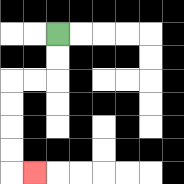{'start': '[2, 1]', 'end': '[1, 7]', 'path_directions': 'D,D,L,L,D,D,D,D,R', 'path_coordinates': '[[2, 1], [2, 2], [2, 3], [1, 3], [0, 3], [0, 4], [0, 5], [0, 6], [0, 7], [1, 7]]'}